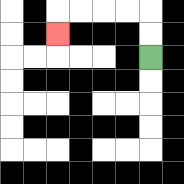{'start': '[6, 2]', 'end': '[2, 1]', 'path_directions': 'U,U,L,L,L,L,D', 'path_coordinates': '[[6, 2], [6, 1], [6, 0], [5, 0], [4, 0], [3, 0], [2, 0], [2, 1]]'}